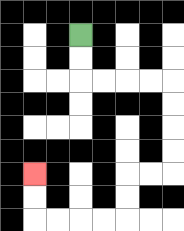{'start': '[3, 1]', 'end': '[1, 7]', 'path_directions': 'D,D,R,R,R,R,D,D,D,D,L,L,D,D,L,L,L,L,U,U', 'path_coordinates': '[[3, 1], [3, 2], [3, 3], [4, 3], [5, 3], [6, 3], [7, 3], [7, 4], [7, 5], [7, 6], [7, 7], [6, 7], [5, 7], [5, 8], [5, 9], [4, 9], [3, 9], [2, 9], [1, 9], [1, 8], [1, 7]]'}